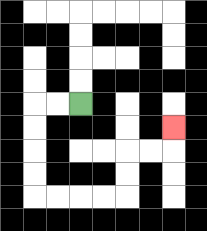{'start': '[3, 4]', 'end': '[7, 5]', 'path_directions': 'L,L,D,D,D,D,R,R,R,R,U,U,R,R,U', 'path_coordinates': '[[3, 4], [2, 4], [1, 4], [1, 5], [1, 6], [1, 7], [1, 8], [2, 8], [3, 8], [4, 8], [5, 8], [5, 7], [5, 6], [6, 6], [7, 6], [7, 5]]'}